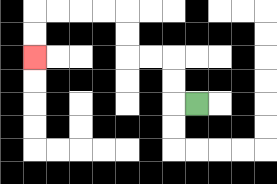{'start': '[8, 4]', 'end': '[1, 2]', 'path_directions': 'L,U,U,L,L,U,U,L,L,L,L,D,D', 'path_coordinates': '[[8, 4], [7, 4], [7, 3], [7, 2], [6, 2], [5, 2], [5, 1], [5, 0], [4, 0], [3, 0], [2, 0], [1, 0], [1, 1], [1, 2]]'}